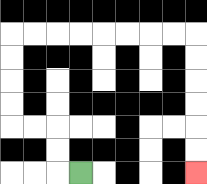{'start': '[3, 7]', 'end': '[8, 7]', 'path_directions': 'L,U,U,L,L,U,U,U,U,R,R,R,R,R,R,R,R,D,D,D,D,D,D', 'path_coordinates': '[[3, 7], [2, 7], [2, 6], [2, 5], [1, 5], [0, 5], [0, 4], [0, 3], [0, 2], [0, 1], [1, 1], [2, 1], [3, 1], [4, 1], [5, 1], [6, 1], [7, 1], [8, 1], [8, 2], [8, 3], [8, 4], [8, 5], [8, 6], [8, 7]]'}